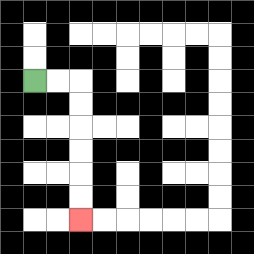{'start': '[1, 3]', 'end': '[3, 9]', 'path_directions': 'R,R,D,D,D,D,D,D', 'path_coordinates': '[[1, 3], [2, 3], [3, 3], [3, 4], [3, 5], [3, 6], [3, 7], [3, 8], [3, 9]]'}